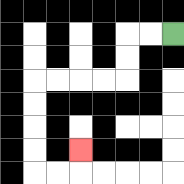{'start': '[7, 1]', 'end': '[3, 6]', 'path_directions': 'L,L,D,D,L,L,L,L,D,D,D,D,R,R,U', 'path_coordinates': '[[7, 1], [6, 1], [5, 1], [5, 2], [5, 3], [4, 3], [3, 3], [2, 3], [1, 3], [1, 4], [1, 5], [1, 6], [1, 7], [2, 7], [3, 7], [3, 6]]'}